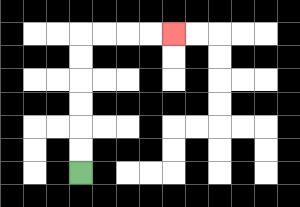{'start': '[3, 7]', 'end': '[7, 1]', 'path_directions': 'U,U,U,U,U,U,R,R,R,R', 'path_coordinates': '[[3, 7], [3, 6], [3, 5], [3, 4], [3, 3], [3, 2], [3, 1], [4, 1], [5, 1], [6, 1], [7, 1]]'}